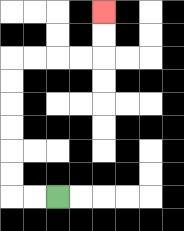{'start': '[2, 8]', 'end': '[4, 0]', 'path_directions': 'L,L,U,U,U,U,U,U,R,R,R,R,U,U', 'path_coordinates': '[[2, 8], [1, 8], [0, 8], [0, 7], [0, 6], [0, 5], [0, 4], [0, 3], [0, 2], [1, 2], [2, 2], [3, 2], [4, 2], [4, 1], [4, 0]]'}